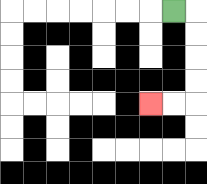{'start': '[7, 0]', 'end': '[6, 4]', 'path_directions': 'R,D,D,D,D,L,L', 'path_coordinates': '[[7, 0], [8, 0], [8, 1], [8, 2], [8, 3], [8, 4], [7, 4], [6, 4]]'}